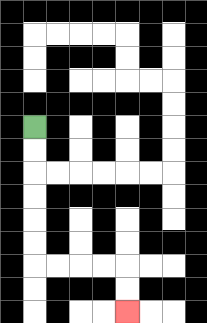{'start': '[1, 5]', 'end': '[5, 13]', 'path_directions': 'D,D,D,D,D,D,R,R,R,R,D,D', 'path_coordinates': '[[1, 5], [1, 6], [1, 7], [1, 8], [1, 9], [1, 10], [1, 11], [2, 11], [3, 11], [4, 11], [5, 11], [5, 12], [5, 13]]'}